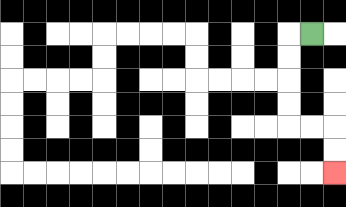{'start': '[13, 1]', 'end': '[14, 7]', 'path_directions': 'L,D,D,D,D,R,R,D,D', 'path_coordinates': '[[13, 1], [12, 1], [12, 2], [12, 3], [12, 4], [12, 5], [13, 5], [14, 5], [14, 6], [14, 7]]'}